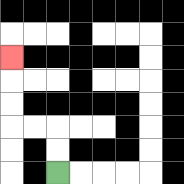{'start': '[2, 7]', 'end': '[0, 2]', 'path_directions': 'U,U,L,L,U,U,U', 'path_coordinates': '[[2, 7], [2, 6], [2, 5], [1, 5], [0, 5], [0, 4], [0, 3], [0, 2]]'}